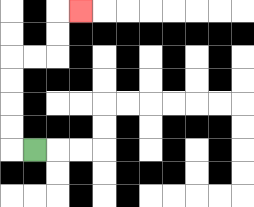{'start': '[1, 6]', 'end': '[3, 0]', 'path_directions': 'L,U,U,U,U,R,R,U,U,R', 'path_coordinates': '[[1, 6], [0, 6], [0, 5], [0, 4], [0, 3], [0, 2], [1, 2], [2, 2], [2, 1], [2, 0], [3, 0]]'}